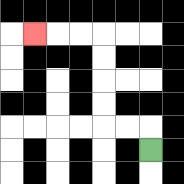{'start': '[6, 6]', 'end': '[1, 1]', 'path_directions': 'U,L,L,U,U,U,U,L,L,L', 'path_coordinates': '[[6, 6], [6, 5], [5, 5], [4, 5], [4, 4], [4, 3], [4, 2], [4, 1], [3, 1], [2, 1], [1, 1]]'}